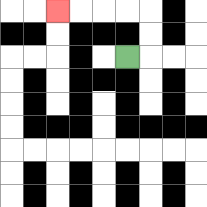{'start': '[5, 2]', 'end': '[2, 0]', 'path_directions': 'R,U,U,L,L,L,L', 'path_coordinates': '[[5, 2], [6, 2], [6, 1], [6, 0], [5, 0], [4, 0], [3, 0], [2, 0]]'}